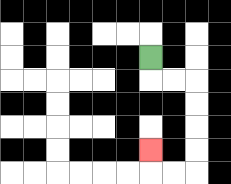{'start': '[6, 2]', 'end': '[6, 6]', 'path_directions': 'D,R,R,D,D,D,D,L,L,U', 'path_coordinates': '[[6, 2], [6, 3], [7, 3], [8, 3], [8, 4], [8, 5], [8, 6], [8, 7], [7, 7], [6, 7], [6, 6]]'}